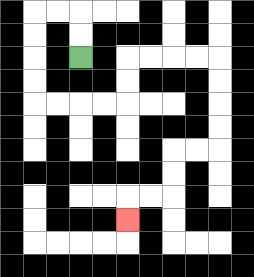{'start': '[3, 2]', 'end': '[5, 9]', 'path_directions': 'U,U,L,L,D,D,D,D,R,R,R,R,U,U,R,R,R,R,D,D,D,D,L,L,D,D,L,L,D', 'path_coordinates': '[[3, 2], [3, 1], [3, 0], [2, 0], [1, 0], [1, 1], [1, 2], [1, 3], [1, 4], [2, 4], [3, 4], [4, 4], [5, 4], [5, 3], [5, 2], [6, 2], [7, 2], [8, 2], [9, 2], [9, 3], [9, 4], [9, 5], [9, 6], [8, 6], [7, 6], [7, 7], [7, 8], [6, 8], [5, 8], [5, 9]]'}